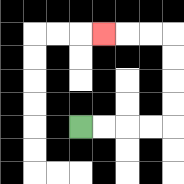{'start': '[3, 5]', 'end': '[4, 1]', 'path_directions': 'R,R,R,R,U,U,U,U,L,L,L', 'path_coordinates': '[[3, 5], [4, 5], [5, 5], [6, 5], [7, 5], [7, 4], [7, 3], [7, 2], [7, 1], [6, 1], [5, 1], [4, 1]]'}